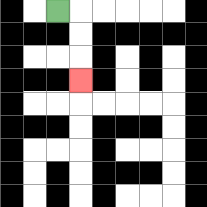{'start': '[2, 0]', 'end': '[3, 3]', 'path_directions': 'R,D,D,D', 'path_coordinates': '[[2, 0], [3, 0], [3, 1], [3, 2], [3, 3]]'}